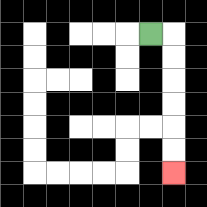{'start': '[6, 1]', 'end': '[7, 7]', 'path_directions': 'R,D,D,D,D,D,D', 'path_coordinates': '[[6, 1], [7, 1], [7, 2], [7, 3], [7, 4], [7, 5], [7, 6], [7, 7]]'}